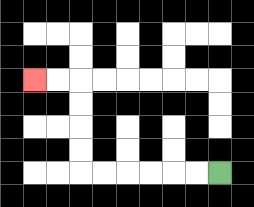{'start': '[9, 7]', 'end': '[1, 3]', 'path_directions': 'L,L,L,L,L,L,U,U,U,U,L,L', 'path_coordinates': '[[9, 7], [8, 7], [7, 7], [6, 7], [5, 7], [4, 7], [3, 7], [3, 6], [3, 5], [3, 4], [3, 3], [2, 3], [1, 3]]'}